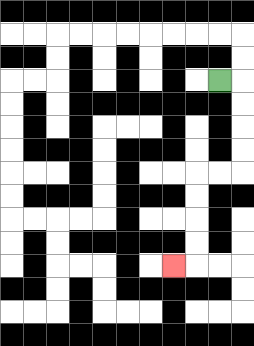{'start': '[9, 3]', 'end': '[7, 11]', 'path_directions': 'R,D,D,D,D,L,L,D,D,D,D,L', 'path_coordinates': '[[9, 3], [10, 3], [10, 4], [10, 5], [10, 6], [10, 7], [9, 7], [8, 7], [8, 8], [8, 9], [8, 10], [8, 11], [7, 11]]'}